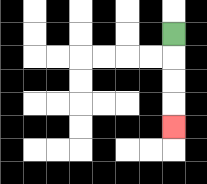{'start': '[7, 1]', 'end': '[7, 5]', 'path_directions': 'D,D,D,D', 'path_coordinates': '[[7, 1], [7, 2], [7, 3], [7, 4], [7, 5]]'}